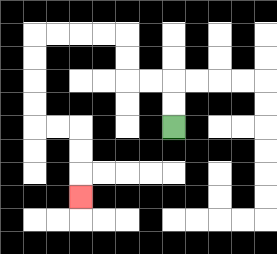{'start': '[7, 5]', 'end': '[3, 8]', 'path_directions': 'U,U,L,L,U,U,L,L,L,L,D,D,D,D,R,R,D,D,D', 'path_coordinates': '[[7, 5], [7, 4], [7, 3], [6, 3], [5, 3], [5, 2], [5, 1], [4, 1], [3, 1], [2, 1], [1, 1], [1, 2], [1, 3], [1, 4], [1, 5], [2, 5], [3, 5], [3, 6], [3, 7], [3, 8]]'}